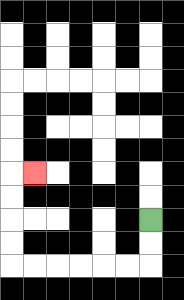{'start': '[6, 9]', 'end': '[1, 7]', 'path_directions': 'D,D,L,L,L,L,L,L,U,U,U,U,R', 'path_coordinates': '[[6, 9], [6, 10], [6, 11], [5, 11], [4, 11], [3, 11], [2, 11], [1, 11], [0, 11], [0, 10], [0, 9], [0, 8], [0, 7], [1, 7]]'}